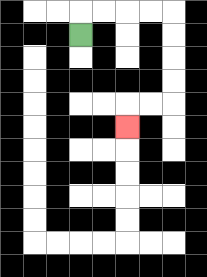{'start': '[3, 1]', 'end': '[5, 5]', 'path_directions': 'U,R,R,R,R,D,D,D,D,L,L,D', 'path_coordinates': '[[3, 1], [3, 0], [4, 0], [5, 0], [6, 0], [7, 0], [7, 1], [7, 2], [7, 3], [7, 4], [6, 4], [5, 4], [5, 5]]'}